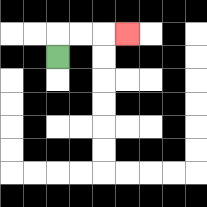{'start': '[2, 2]', 'end': '[5, 1]', 'path_directions': 'U,R,R,R', 'path_coordinates': '[[2, 2], [2, 1], [3, 1], [4, 1], [5, 1]]'}